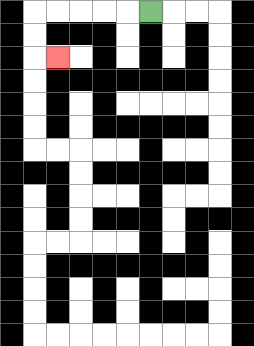{'start': '[6, 0]', 'end': '[2, 2]', 'path_directions': 'L,L,L,L,L,D,D,R', 'path_coordinates': '[[6, 0], [5, 0], [4, 0], [3, 0], [2, 0], [1, 0], [1, 1], [1, 2], [2, 2]]'}